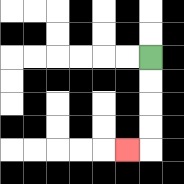{'start': '[6, 2]', 'end': '[5, 6]', 'path_directions': 'D,D,D,D,L', 'path_coordinates': '[[6, 2], [6, 3], [6, 4], [6, 5], [6, 6], [5, 6]]'}